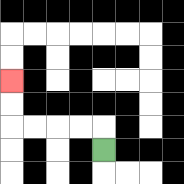{'start': '[4, 6]', 'end': '[0, 3]', 'path_directions': 'U,L,L,L,L,U,U', 'path_coordinates': '[[4, 6], [4, 5], [3, 5], [2, 5], [1, 5], [0, 5], [0, 4], [0, 3]]'}